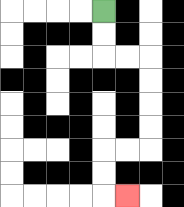{'start': '[4, 0]', 'end': '[5, 8]', 'path_directions': 'D,D,R,R,D,D,D,D,L,L,D,D,R', 'path_coordinates': '[[4, 0], [4, 1], [4, 2], [5, 2], [6, 2], [6, 3], [6, 4], [6, 5], [6, 6], [5, 6], [4, 6], [4, 7], [4, 8], [5, 8]]'}